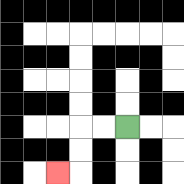{'start': '[5, 5]', 'end': '[2, 7]', 'path_directions': 'L,L,D,D,L', 'path_coordinates': '[[5, 5], [4, 5], [3, 5], [3, 6], [3, 7], [2, 7]]'}